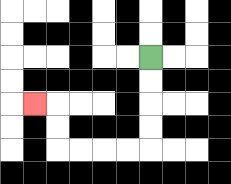{'start': '[6, 2]', 'end': '[1, 4]', 'path_directions': 'D,D,D,D,L,L,L,L,U,U,L', 'path_coordinates': '[[6, 2], [6, 3], [6, 4], [6, 5], [6, 6], [5, 6], [4, 6], [3, 6], [2, 6], [2, 5], [2, 4], [1, 4]]'}